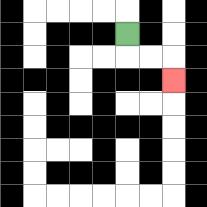{'start': '[5, 1]', 'end': '[7, 3]', 'path_directions': 'D,R,R,D', 'path_coordinates': '[[5, 1], [5, 2], [6, 2], [7, 2], [7, 3]]'}